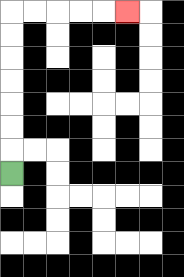{'start': '[0, 7]', 'end': '[5, 0]', 'path_directions': 'U,U,U,U,U,U,U,R,R,R,R,R', 'path_coordinates': '[[0, 7], [0, 6], [0, 5], [0, 4], [0, 3], [0, 2], [0, 1], [0, 0], [1, 0], [2, 0], [3, 0], [4, 0], [5, 0]]'}